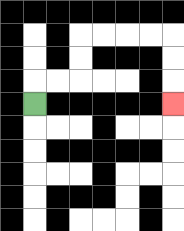{'start': '[1, 4]', 'end': '[7, 4]', 'path_directions': 'U,R,R,U,U,R,R,R,R,D,D,D', 'path_coordinates': '[[1, 4], [1, 3], [2, 3], [3, 3], [3, 2], [3, 1], [4, 1], [5, 1], [6, 1], [7, 1], [7, 2], [7, 3], [7, 4]]'}